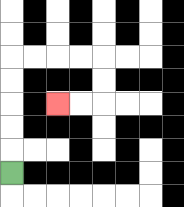{'start': '[0, 7]', 'end': '[2, 4]', 'path_directions': 'U,U,U,U,U,R,R,R,R,D,D,L,L', 'path_coordinates': '[[0, 7], [0, 6], [0, 5], [0, 4], [0, 3], [0, 2], [1, 2], [2, 2], [3, 2], [4, 2], [4, 3], [4, 4], [3, 4], [2, 4]]'}